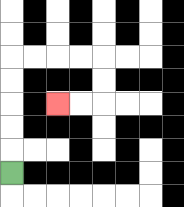{'start': '[0, 7]', 'end': '[2, 4]', 'path_directions': 'U,U,U,U,U,R,R,R,R,D,D,L,L', 'path_coordinates': '[[0, 7], [0, 6], [0, 5], [0, 4], [0, 3], [0, 2], [1, 2], [2, 2], [3, 2], [4, 2], [4, 3], [4, 4], [3, 4], [2, 4]]'}